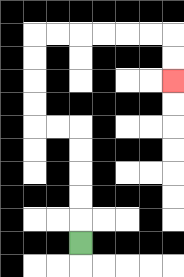{'start': '[3, 10]', 'end': '[7, 3]', 'path_directions': 'U,U,U,U,U,L,L,U,U,U,U,R,R,R,R,R,R,D,D', 'path_coordinates': '[[3, 10], [3, 9], [3, 8], [3, 7], [3, 6], [3, 5], [2, 5], [1, 5], [1, 4], [1, 3], [1, 2], [1, 1], [2, 1], [3, 1], [4, 1], [5, 1], [6, 1], [7, 1], [7, 2], [7, 3]]'}